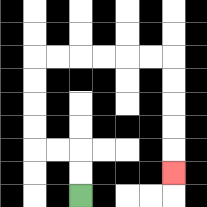{'start': '[3, 8]', 'end': '[7, 7]', 'path_directions': 'U,U,L,L,U,U,U,U,R,R,R,R,R,R,D,D,D,D,D', 'path_coordinates': '[[3, 8], [3, 7], [3, 6], [2, 6], [1, 6], [1, 5], [1, 4], [1, 3], [1, 2], [2, 2], [3, 2], [4, 2], [5, 2], [6, 2], [7, 2], [7, 3], [7, 4], [7, 5], [7, 6], [7, 7]]'}